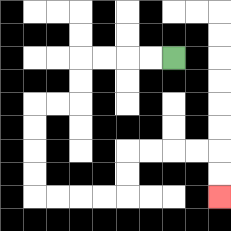{'start': '[7, 2]', 'end': '[9, 8]', 'path_directions': 'L,L,L,L,D,D,L,L,D,D,D,D,R,R,R,R,U,U,R,R,R,R,D,D', 'path_coordinates': '[[7, 2], [6, 2], [5, 2], [4, 2], [3, 2], [3, 3], [3, 4], [2, 4], [1, 4], [1, 5], [1, 6], [1, 7], [1, 8], [2, 8], [3, 8], [4, 8], [5, 8], [5, 7], [5, 6], [6, 6], [7, 6], [8, 6], [9, 6], [9, 7], [9, 8]]'}